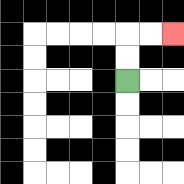{'start': '[5, 3]', 'end': '[7, 1]', 'path_directions': 'U,U,R,R', 'path_coordinates': '[[5, 3], [5, 2], [5, 1], [6, 1], [7, 1]]'}